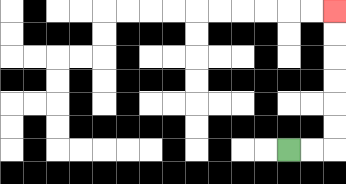{'start': '[12, 6]', 'end': '[14, 0]', 'path_directions': 'R,R,U,U,U,U,U,U', 'path_coordinates': '[[12, 6], [13, 6], [14, 6], [14, 5], [14, 4], [14, 3], [14, 2], [14, 1], [14, 0]]'}